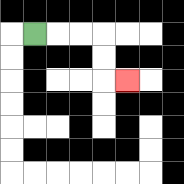{'start': '[1, 1]', 'end': '[5, 3]', 'path_directions': 'R,R,R,D,D,R', 'path_coordinates': '[[1, 1], [2, 1], [3, 1], [4, 1], [4, 2], [4, 3], [5, 3]]'}